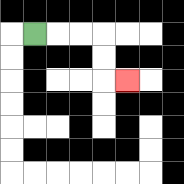{'start': '[1, 1]', 'end': '[5, 3]', 'path_directions': 'R,R,R,D,D,R', 'path_coordinates': '[[1, 1], [2, 1], [3, 1], [4, 1], [4, 2], [4, 3], [5, 3]]'}